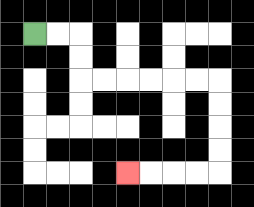{'start': '[1, 1]', 'end': '[5, 7]', 'path_directions': 'R,R,D,D,R,R,R,R,R,R,D,D,D,D,L,L,L,L', 'path_coordinates': '[[1, 1], [2, 1], [3, 1], [3, 2], [3, 3], [4, 3], [5, 3], [6, 3], [7, 3], [8, 3], [9, 3], [9, 4], [9, 5], [9, 6], [9, 7], [8, 7], [7, 7], [6, 7], [5, 7]]'}